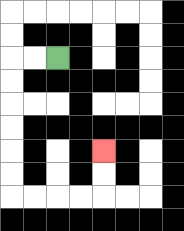{'start': '[2, 2]', 'end': '[4, 6]', 'path_directions': 'L,L,D,D,D,D,D,D,R,R,R,R,U,U', 'path_coordinates': '[[2, 2], [1, 2], [0, 2], [0, 3], [0, 4], [0, 5], [0, 6], [0, 7], [0, 8], [1, 8], [2, 8], [3, 8], [4, 8], [4, 7], [4, 6]]'}